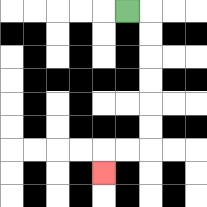{'start': '[5, 0]', 'end': '[4, 7]', 'path_directions': 'R,D,D,D,D,D,D,L,L,D', 'path_coordinates': '[[5, 0], [6, 0], [6, 1], [6, 2], [6, 3], [6, 4], [6, 5], [6, 6], [5, 6], [4, 6], [4, 7]]'}